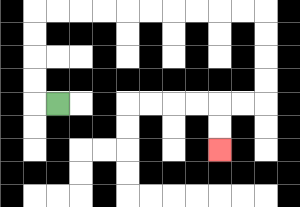{'start': '[2, 4]', 'end': '[9, 6]', 'path_directions': 'L,U,U,U,U,R,R,R,R,R,R,R,R,R,R,D,D,D,D,L,L,D,D', 'path_coordinates': '[[2, 4], [1, 4], [1, 3], [1, 2], [1, 1], [1, 0], [2, 0], [3, 0], [4, 0], [5, 0], [6, 0], [7, 0], [8, 0], [9, 0], [10, 0], [11, 0], [11, 1], [11, 2], [11, 3], [11, 4], [10, 4], [9, 4], [9, 5], [9, 6]]'}